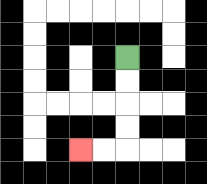{'start': '[5, 2]', 'end': '[3, 6]', 'path_directions': 'D,D,D,D,L,L', 'path_coordinates': '[[5, 2], [5, 3], [5, 4], [5, 5], [5, 6], [4, 6], [3, 6]]'}